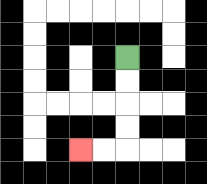{'start': '[5, 2]', 'end': '[3, 6]', 'path_directions': 'D,D,D,D,L,L', 'path_coordinates': '[[5, 2], [5, 3], [5, 4], [5, 5], [5, 6], [4, 6], [3, 6]]'}